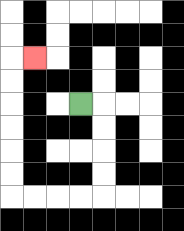{'start': '[3, 4]', 'end': '[1, 2]', 'path_directions': 'R,D,D,D,D,L,L,L,L,U,U,U,U,U,U,R', 'path_coordinates': '[[3, 4], [4, 4], [4, 5], [4, 6], [4, 7], [4, 8], [3, 8], [2, 8], [1, 8], [0, 8], [0, 7], [0, 6], [0, 5], [0, 4], [0, 3], [0, 2], [1, 2]]'}